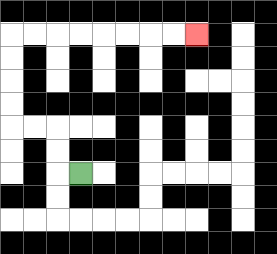{'start': '[3, 7]', 'end': '[8, 1]', 'path_directions': 'L,U,U,L,L,U,U,U,U,R,R,R,R,R,R,R,R', 'path_coordinates': '[[3, 7], [2, 7], [2, 6], [2, 5], [1, 5], [0, 5], [0, 4], [0, 3], [0, 2], [0, 1], [1, 1], [2, 1], [3, 1], [4, 1], [5, 1], [6, 1], [7, 1], [8, 1]]'}